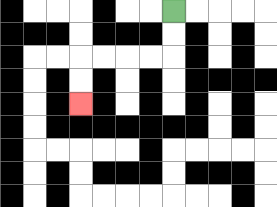{'start': '[7, 0]', 'end': '[3, 4]', 'path_directions': 'D,D,L,L,L,L,D,D', 'path_coordinates': '[[7, 0], [7, 1], [7, 2], [6, 2], [5, 2], [4, 2], [3, 2], [3, 3], [3, 4]]'}